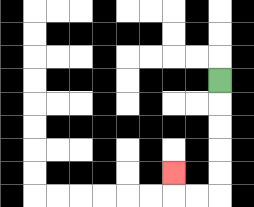{'start': '[9, 3]', 'end': '[7, 7]', 'path_directions': 'D,D,D,D,D,L,L,U', 'path_coordinates': '[[9, 3], [9, 4], [9, 5], [9, 6], [9, 7], [9, 8], [8, 8], [7, 8], [7, 7]]'}